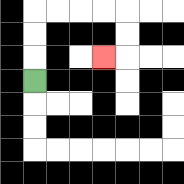{'start': '[1, 3]', 'end': '[4, 2]', 'path_directions': 'U,U,U,R,R,R,R,D,D,L', 'path_coordinates': '[[1, 3], [1, 2], [1, 1], [1, 0], [2, 0], [3, 0], [4, 0], [5, 0], [5, 1], [5, 2], [4, 2]]'}